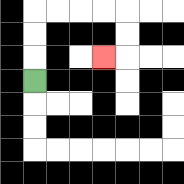{'start': '[1, 3]', 'end': '[4, 2]', 'path_directions': 'U,U,U,R,R,R,R,D,D,L', 'path_coordinates': '[[1, 3], [1, 2], [1, 1], [1, 0], [2, 0], [3, 0], [4, 0], [5, 0], [5, 1], [5, 2], [4, 2]]'}